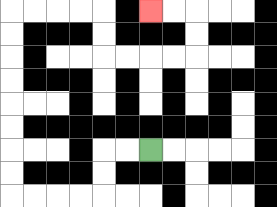{'start': '[6, 6]', 'end': '[6, 0]', 'path_directions': 'L,L,D,D,L,L,L,L,U,U,U,U,U,U,U,U,R,R,R,R,D,D,R,R,R,R,U,U,L,L', 'path_coordinates': '[[6, 6], [5, 6], [4, 6], [4, 7], [4, 8], [3, 8], [2, 8], [1, 8], [0, 8], [0, 7], [0, 6], [0, 5], [0, 4], [0, 3], [0, 2], [0, 1], [0, 0], [1, 0], [2, 0], [3, 0], [4, 0], [4, 1], [4, 2], [5, 2], [6, 2], [7, 2], [8, 2], [8, 1], [8, 0], [7, 0], [6, 0]]'}